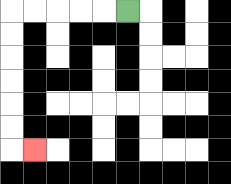{'start': '[5, 0]', 'end': '[1, 6]', 'path_directions': 'L,L,L,L,L,D,D,D,D,D,D,R', 'path_coordinates': '[[5, 0], [4, 0], [3, 0], [2, 0], [1, 0], [0, 0], [0, 1], [0, 2], [0, 3], [0, 4], [0, 5], [0, 6], [1, 6]]'}